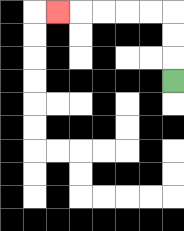{'start': '[7, 3]', 'end': '[2, 0]', 'path_directions': 'U,U,U,L,L,L,L,L', 'path_coordinates': '[[7, 3], [7, 2], [7, 1], [7, 0], [6, 0], [5, 0], [4, 0], [3, 0], [2, 0]]'}